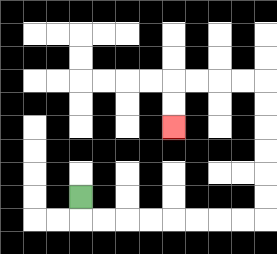{'start': '[3, 8]', 'end': '[7, 5]', 'path_directions': 'D,R,R,R,R,R,R,R,R,U,U,U,U,U,U,L,L,L,L,D,D', 'path_coordinates': '[[3, 8], [3, 9], [4, 9], [5, 9], [6, 9], [7, 9], [8, 9], [9, 9], [10, 9], [11, 9], [11, 8], [11, 7], [11, 6], [11, 5], [11, 4], [11, 3], [10, 3], [9, 3], [8, 3], [7, 3], [7, 4], [7, 5]]'}